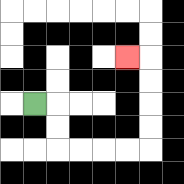{'start': '[1, 4]', 'end': '[5, 2]', 'path_directions': 'R,D,D,R,R,R,R,U,U,U,U,L', 'path_coordinates': '[[1, 4], [2, 4], [2, 5], [2, 6], [3, 6], [4, 6], [5, 6], [6, 6], [6, 5], [6, 4], [6, 3], [6, 2], [5, 2]]'}